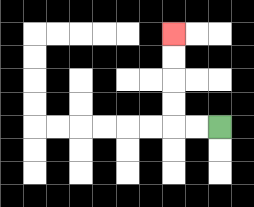{'start': '[9, 5]', 'end': '[7, 1]', 'path_directions': 'L,L,U,U,U,U', 'path_coordinates': '[[9, 5], [8, 5], [7, 5], [7, 4], [7, 3], [7, 2], [7, 1]]'}